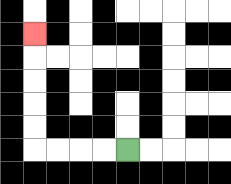{'start': '[5, 6]', 'end': '[1, 1]', 'path_directions': 'L,L,L,L,U,U,U,U,U', 'path_coordinates': '[[5, 6], [4, 6], [3, 6], [2, 6], [1, 6], [1, 5], [1, 4], [1, 3], [1, 2], [1, 1]]'}